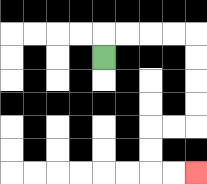{'start': '[4, 2]', 'end': '[8, 7]', 'path_directions': 'U,R,R,R,R,D,D,D,D,L,L,D,D,R,R', 'path_coordinates': '[[4, 2], [4, 1], [5, 1], [6, 1], [7, 1], [8, 1], [8, 2], [8, 3], [8, 4], [8, 5], [7, 5], [6, 5], [6, 6], [6, 7], [7, 7], [8, 7]]'}